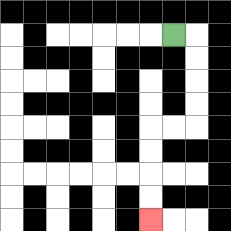{'start': '[7, 1]', 'end': '[6, 9]', 'path_directions': 'R,D,D,D,D,L,L,D,D,D,D', 'path_coordinates': '[[7, 1], [8, 1], [8, 2], [8, 3], [8, 4], [8, 5], [7, 5], [6, 5], [6, 6], [6, 7], [6, 8], [6, 9]]'}